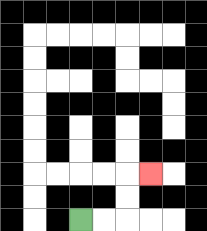{'start': '[3, 9]', 'end': '[6, 7]', 'path_directions': 'R,R,U,U,R', 'path_coordinates': '[[3, 9], [4, 9], [5, 9], [5, 8], [5, 7], [6, 7]]'}